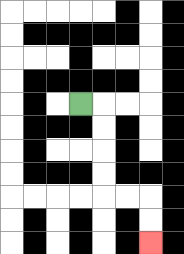{'start': '[3, 4]', 'end': '[6, 10]', 'path_directions': 'R,D,D,D,D,R,R,D,D', 'path_coordinates': '[[3, 4], [4, 4], [4, 5], [4, 6], [4, 7], [4, 8], [5, 8], [6, 8], [6, 9], [6, 10]]'}